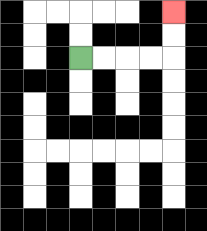{'start': '[3, 2]', 'end': '[7, 0]', 'path_directions': 'R,R,R,R,U,U', 'path_coordinates': '[[3, 2], [4, 2], [5, 2], [6, 2], [7, 2], [7, 1], [7, 0]]'}